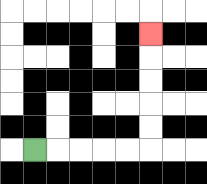{'start': '[1, 6]', 'end': '[6, 1]', 'path_directions': 'R,R,R,R,R,U,U,U,U,U', 'path_coordinates': '[[1, 6], [2, 6], [3, 6], [4, 6], [5, 6], [6, 6], [6, 5], [6, 4], [6, 3], [6, 2], [6, 1]]'}